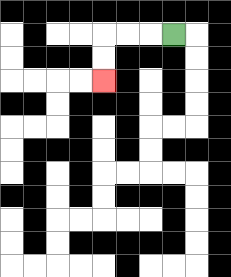{'start': '[7, 1]', 'end': '[4, 3]', 'path_directions': 'L,L,L,D,D', 'path_coordinates': '[[7, 1], [6, 1], [5, 1], [4, 1], [4, 2], [4, 3]]'}